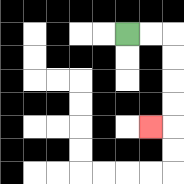{'start': '[5, 1]', 'end': '[6, 5]', 'path_directions': 'R,R,D,D,D,D,L', 'path_coordinates': '[[5, 1], [6, 1], [7, 1], [7, 2], [7, 3], [7, 4], [7, 5], [6, 5]]'}